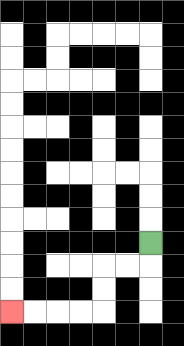{'start': '[6, 10]', 'end': '[0, 13]', 'path_directions': 'D,L,L,D,D,L,L,L,L', 'path_coordinates': '[[6, 10], [6, 11], [5, 11], [4, 11], [4, 12], [4, 13], [3, 13], [2, 13], [1, 13], [0, 13]]'}